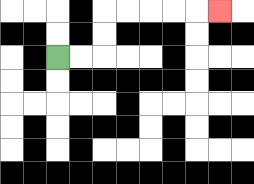{'start': '[2, 2]', 'end': '[9, 0]', 'path_directions': 'R,R,U,U,R,R,R,R,R', 'path_coordinates': '[[2, 2], [3, 2], [4, 2], [4, 1], [4, 0], [5, 0], [6, 0], [7, 0], [8, 0], [9, 0]]'}